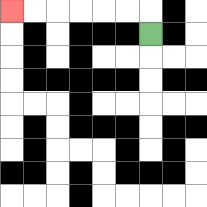{'start': '[6, 1]', 'end': '[0, 0]', 'path_directions': 'U,L,L,L,L,L,L', 'path_coordinates': '[[6, 1], [6, 0], [5, 0], [4, 0], [3, 0], [2, 0], [1, 0], [0, 0]]'}